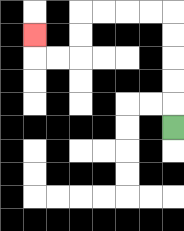{'start': '[7, 5]', 'end': '[1, 1]', 'path_directions': 'U,U,U,U,U,L,L,L,L,D,D,L,L,U', 'path_coordinates': '[[7, 5], [7, 4], [7, 3], [7, 2], [7, 1], [7, 0], [6, 0], [5, 0], [4, 0], [3, 0], [3, 1], [3, 2], [2, 2], [1, 2], [1, 1]]'}